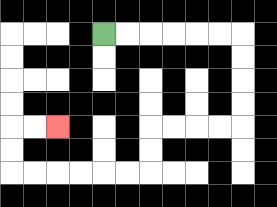{'start': '[4, 1]', 'end': '[2, 5]', 'path_directions': 'R,R,R,R,R,R,D,D,D,D,L,L,L,L,D,D,L,L,L,L,L,L,U,U,R,R', 'path_coordinates': '[[4, 1], [5, 1], [6, 1], [7, 1], [8, 1], [9, 1], [10, 1], [10, 2], [10, 3], [10, 4], [10, 5], [9, 5], [8, 5], [7, 5], [6, 5], [6, 6], [6, 7], [5, 7], [4, 7], [3, 7], [2, 7], [1, 7], [0, 7], [0, 6], [0, 5], [1, 5], [2, 5]]'}